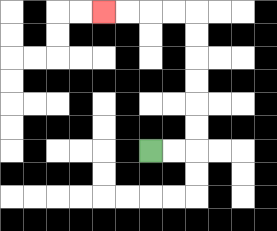{'start': '[6, 6]', 'end': '[4, 0]', 'path_directions': 'R,R,U,U,U,U,U,U,L,L,L,L', 'path_coordinates': '[[6, 6], [7, 6], [8, 6], [8, 5], [8, 4], [8, 3], [8, 2], [8, 1], [8, 0], [7, 0], [6, 0], [5, 0], [4, 0]]'}